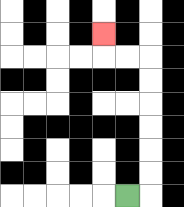{'start': '[5, 8]', 'end': '[4, 1]', 'path_directions': 'R,U,U,U,U,U,U,L,L,U', 'path_coordinates': '[[5, 8], [6, 8], [6, 7], [6, 6], [6, 5], [6, 4], [6, 3], [6, 2], [5, 2], [4, 2], [4, 1]]'}